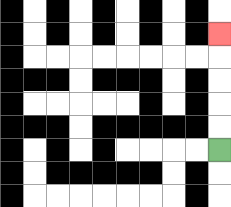{'start': '[9, 6]', 'end': '[9, 1]', 'path_directions': 'U,U,U,U,U', 'path_coordinates': '[[9, 6], [9, 5], [9, 4], [9, 3], [9, 2], [9, 1]]'}